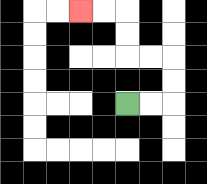{'start': '[5, 4]', 'end': '[3, 0]', 'path_directions': 'R,R,U,U,L,L,U,U,L,L', 'path_coordinates': '[[5, 4], [6, 4], [7, 4], [7, 3], [7, 2], [6, 2], [5, 2], [5, 1], [5, 0], [4, 0], [3, 0]]'}